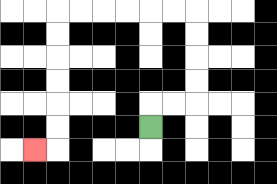{'start': '[6, 5]', 'end': '[1, 6]', 'path_directions': 'U,R,R,U,U,U,U,L,L,L,L,L,L,D,D,D,D,D,D,L', 'path_coordinates': '[[6, 5], [6, 4], [7, 4], [8, 4], [8, 3], [8, 2], [8, 1], [8, 0], [7, 0], [6, 0], [5, 0], [4, 0], [3, 0], [2, 0], [2, 1], [2, 2], [2, 3], [2, 4], [2, 5], [2, 6], [1, 6]]'}